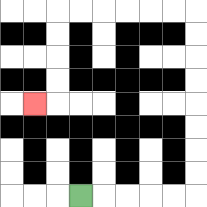{'start': '[3, 8]', 'end': '[1, 4]', 'path_directions': 'R,R,R,R,R,U,U,U,U,U,U,U,U,L,L,L,L,L,L,D,D,D,D,L', 'path_coordinates': '[[3, 8], [4, 8], [5, 8], [6, 8], [7, 8], [8, 8], [8, 7], [8, 6], [8, 5], [8, 4], [8, 3], [8, 2], [8, 1], [8, 0], [7, 0], [6, 0], [5, 0], [4, 0], [3, 0], [2, 0], [2, 1], [2, 2], [2, 3], [2, 4], [1, 4]]'}